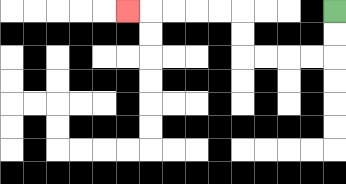{'start': '[14, 0]', 'end': '[5, 0]', 'path_directions': 'D,D,L,L,L,L,U,U,L,L,L,L,L', 'path_coordinates': '[[14, 0], [14, 1], [14, 2], [13, 2], [12, 2], [11, 2], [10, 2], [10, 1], [10, 0], [9, 0], [8, 0], [7, 0], [6, 0], [5, 0]]'}